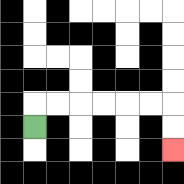{'start': '[1, 5]', 'end': '[7, 6]', 'path_directions': 'U,R,R,R,R,R,R,D,D', 'path_coordinates': '[[1, 5], [1, 4], [2, 4], [3, 4], [4, 4], [5, 4], [6, 4], [7, 4], [7, 5], [7, 6]]'}